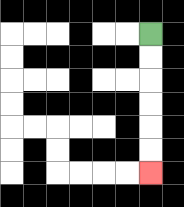{'start': '[6, 1]', 'end': '[6, 7]', 'path_directions': 'D,D,D,D,D,D', 'path_coordinates': '[[6, 1], [6, 2], [6, 3], [6, 4], [6, 5], [6, 6], [6, 7]]'}